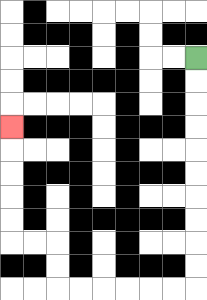{'start': '[8, 2]', 'end': '[0, 5]', 'path_directions': 'D,D,D,D,D,D,D,D,D,D,L,L,L,L,L,L,U,U,L,L,U,U,U,U,U', 'path_coordinates': '[[8, 2], [8, 3], [8, 4], [8, 5], [8, 6], [8, 7], [8, 8], [8, 9], [8, 10], [8, 11], [8, 12], [7, 12], [6, 12], [5, 12], [4, 12], [3, 12], [2, 12], [2, 11], [2, 10], [1, 10], [0, 10], [0, 9], [0, 8], [0, 7], [0, 6], [0, 5]]'}